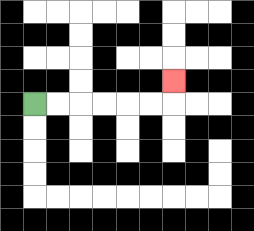{'start': '[1, 4]', 'end': '[7, 3]', 'path_directions': 'R,R,R,R,R,R,U', 'path_coordinates': '[[1, 4], [2, 4], [3, 4], [4, 4], [5, 4], [6, 4], [7, 4], [7, 3]]'}